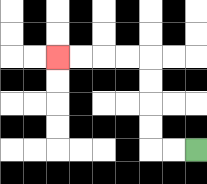{'start': '[8, 6]', 'end': '[2, 2]', 'path_directions': 'L,L,U,U,U,U,L,L,L,L', 'path_coordinates': '[[8, 6], [7, 6], [6, 6], [6, 5], [6, 4], [6, 3], [6, 2], [5, 2], [4, 2], [3, 2], [2, 2]]'}